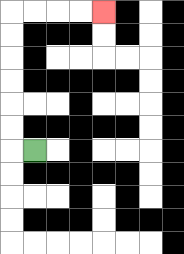{'start': '[1, 6]', 'end': '[4, 0]', 'path_directions': 'L,U,U,U,U,U,U,R,R,R,R', 'path_coordinates': '[[1, 6], [0, 6], [0, 5], [0, 4], [0, 3], [0, 2], [0, 1], [0, 0], [1, 0], [2, 0], [3, 0], [4, 0]]'}